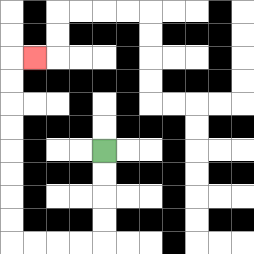{'start': '[4, 6]', 'end': '[1, 2]', 'path_directions': 'D,D,D,D,L,L,L,L,U,U,U,U,U,U,U,U,R', 'path_coordinates': '[[4, 6], [4, 7], [4, 8], [4, 9], [4, 10], [3, 10], [2, 10], [1, 10], [0, 10], [0, 9], [0, 8], [0, 7], [0, 6], [0, 5], [0, 4], [0, 3], [0, 2], [1, 2]]'}